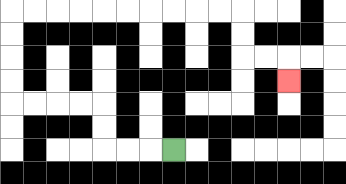{'start': '[7, 6]', 'end': '[12, 3]', 'path_directions': 'L,L,L,U,U,L,L,L,L,U,U,U,U,R,R,R,R,R,R,R,R,R,R,D,D,R,R,D', 'path_coordinates': '[[7, 6], [6, 6], [5, 6], [4, 6], [4, 5], [4, 4], [3, 4], [2, 4], [1, 4], [0, 4], [0, 3], [0, 2], [0, 1], [0, 0], [1, 0], [2, 0], [3, 0], [4, 0], [5, 0], [6, 0], [7, 0], [8, 0], [9, 0], [10, 0], [10, 1], [10, 2], [11, 2], [12, 2], [12, 3]]'}